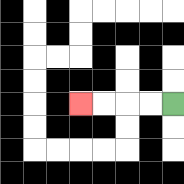{'start': '[7, 4]', 'end': '[3, 4]', 'path_directions': 'L,L,L,L', 'path_coordinates': '[[7, 4], [6, 4], [5, 4], [4, 4], [3, 4]]'}